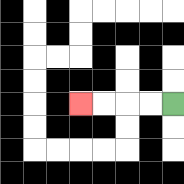{'start': '[7, 4]', 'end': '[3, 4]', 'path_directions': 'L,L,L,L', 'path_coordinates': '[[7, 4], [6, 4], [5, 4], [4, 4], [3, 4]]'}